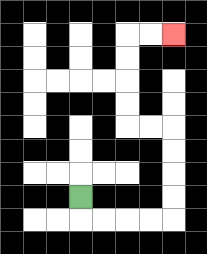{'start': '[3, 8]', 'end': '[7, 1]', 'path_directions': 'D,R,R,R,R,U,U,U,U,L,L,U,U,U,U,R,R', 'path_coordinates': '[[3, 8], [3, 9], [4, 9], [5, 9], [6, 9], [7, 9], [7, 8], [7, 7], [7, 6], [7, 5], [6, 5], [5, 5], [5, 4], [5, 3], [5, 2], [5, 1], [6, 1], [7, 1]]'}